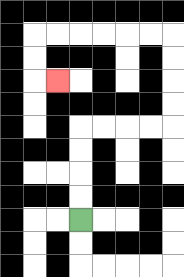{'start': '[3, 9]', 'end': '[2, 3]', 'path_directions': 'U,U,U,U,R,R,R,R,U,U,U,U,L,L,L,L,L,L,D,D,R', 'path_coordinates': '[[3, 9], [3, 8], [3, 7], [3, 6], [3, 5], [4, 5], [5, 5], [6, 5], [7, 5], [7, 4], [7, 3], [7, 2], [7, 1], [6, 1], [5, 1], [4, 1], [3, 1], [2, 1], [1, 1], [1, 2], [1, 3], [2, 3]]'}